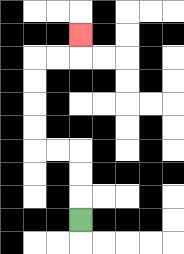{'start': '[3, 9]', 'end': '[3, 1]', 'path_directions': 'U,U,U,L,L,U,U,U,U,R,R,U', 'path_coordinates': '[[3, 9], [3, 8], [3, 7], [3, 6], [2, 6], [1, 6], [1, 5], [1, 4], [1, 3], [1, 2], [2, 2], [3, 2], [3, 1]]'}